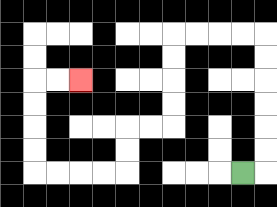{'start': '[10, 7]', 'end': '[3, 3]', 'path_directions': 'R,U,U,U,U,U,U,L,L,L,L,D,D,D,D,L,L,D,D,L,L,L,L,U,U,U,U,R,R', 'path_coordinates': '[[10, 7], [11, 7], [11, 6], [11, 5], [11, 4], [11, 3], [11, 2], [11, 1], [10, 1], [9, 1], [8, 1], [7, 1], [7, 2], [7, 3], [7, 4], [7, 5], [6, 5], [5, 5], [5, 6], [5, 7], [4, 7], [3, 7], [2, 7], [1, 7], [1, 6], [1, 5], [1, 4], [1, 3], [2, 3], [3, 3]]'}